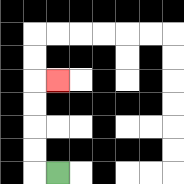{'start': '[2, 7]', 'end': '[2, 3]', 'path_directions': 'L,U,U,U,U,R', 'path_coordinates': '[[2, 7], [1, 7], [1, 6], [1, 5], [1, 4], [1, 3], [2, 3]]'}